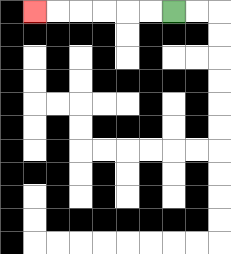{'start': '[7, 0]', 'end': '[1, 0]', 'path_directions': 'L,L,L,L,L,L', 'path_coordinates': '[[7, 0], [6, 0], [5, 0], [4, 0], [3, 0], [2, 0], [1, 0]]'}